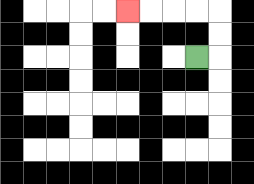{'start': '[8, 2]', 'end': '[5, 0]', 'path_directions': 'R,U,U,L,L,L,L', 'path_coordinates': '[[8, 2], [9, 2], [9, 1], [9, 0], [8, 0], [7, 0], [6, 0], [5, 0]]'}